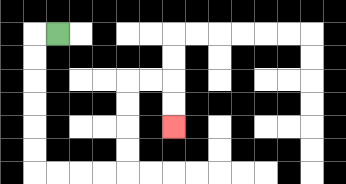{'start': '[2, 1]', 'end': '[7, 5]', 'path_directions': 'L,D,D,D,D,D,D,R,R,R,R,U,U,U,U,R,R,D,D', 'path_coordinates': '[[2, 1], [1, 1], [1, 2], [1, 3], [1, 4], [1, 5], [1, 6], [1, 7], [2, 7], [3, 7], [4, 7], [5, 7], [5, 6], [5, 5], [5, 4], [5, 3], [6, 3], [7, 3], [7, 4], [7, 5]]'}